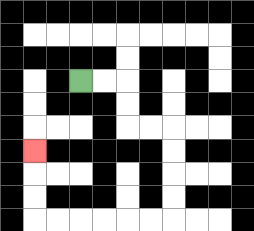{'start': '[3, 3]', 'end': '[1, 6]', 'path_directions': 'R,R,D,D,R,R,D,D,D,D,L,L,L,L,L,L,U,U,U', 'path_coordinates': '[[3, 3], [4, 3], [5, 3], [5, 4], [5, 5], [6, 5], [7, 5], [7, 6], [7, 7], [7, 8], [7, 9], [6, 9], [5, 9], [4, 9], [3, 9], [2, 9], [1, 9], [1, 8], [1, 7], [1, 6]]'}